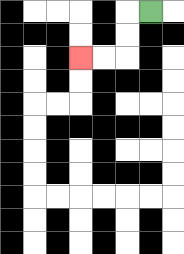{'start': '[6, 0]', 'end': '[3, 2]', 'path_directions': 'L,D,D,L,L', 'path_coordinates': '[[6, 0], [5, 0], [5, 1], [5, 2], [4, 2], [3, 2]]'}